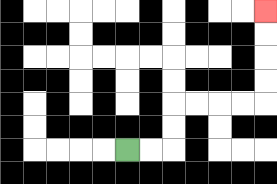{'start': '[5, 6]', 'end': '[11, 0]', 'path_directions': 'R,R,U,U,R,R,R,R,U,U,U,U', 'path_coordinates': '[[5, 6], [6, 6], [7, 6], [7, 5], [7, 4], [8, 4], [9, 4], [10, 4], [11, 4], [11, 3], [11, 2], [11, 1], [11, 0]]'}